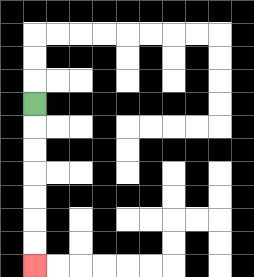{'start': '[1, 4]', 'end': '[1, 11]', 'path_directions': 'D,D,D,D,D,D,D', 'path_coordinates': '[[1, 4], [1, 5], [1, 6], [1, 7], [1, 8], [1, 9], [1, 10], [1, 11]]'}